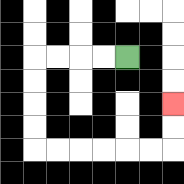{'start': '[5, 2]', 'end': '[7, 4]', 'path_directions': 'L,L,L,L,D,D,D,D,R,R,R,R,R,R,U,U', 'path_coordinates': '[[5, 2], [4, 2], [3, 2], [2, 2], [1, 2], [1, 3], [1, 4], [1, 5], [1, 6], [2, 6], [3, 6], [4, 6], [5, 6], [6, 6], [7, 6], [7, 5], [7, 4]]'}